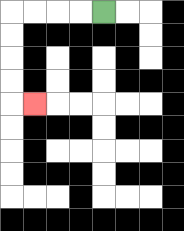{'start': '[4, 0]', 'end': '[1, 4]', 'path_directions': 'L,L,L,L,D,D,D,D,R', 'path_coordinates': '[[4, 0], [3, 0], [2, 0], [1, 0], [0, 0], [0, 1], [0, 2], [0, 3], [0, 4], [1, 4]]'}